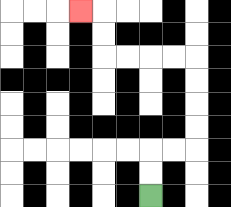{'start': '[6, 8]', 'end': '[3, 0]', 'path_directions': 'U,U,R,R,U,U,U,U,L,L,L,L,U,U,L', 'path_coordinates': '[[6, 8], [6, 7], [6, 6], [7, 6], [8, 6], [8, 5], [8, 4], [8, 3], [8, 2], [7, 2], [6, 2], [5, 2], [4, 2], [4, 1], [4, 0], [3, 0]]'}